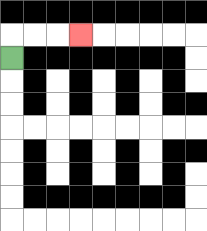{'start': '[0, 2]', 'end': '[3, 1]', 'path_directions': 'U,R,R,R', 'path_coordinates': '[[0, 2], [0, 1], [1, 1], [2, 1], [3, 1]]'}